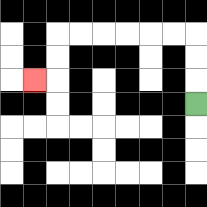{'start': '[8, 4]', 'end': '[1, 3]', 'path_directions': 'U,U,U,L,L,L,L,L,L,D,D,L', 'path_coordinates': '[[8, 4], [8, 3], [8, 2], [8, 1], [7, 1], [6, 1], [5, 1], [4, 1], [3, 1], [2, 1], [2, 2], [2, 3], [1, 3]]'}